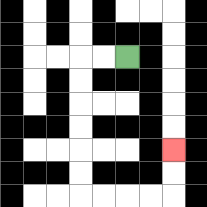{'start': '[5, 2]', 'end': '[7, 6]', 'path_directions': 'L,L,D,D,D,D,D,D,R,R,R,R,U,U', 'path_coordinates': '[[5, 2], [4, 2], [3, 2], [3, 3], [3, 4], [3, 5], [3, 6], [3, 7], [3, 8], [4, 8], [5, 8], [6, 8], [7, 8], [7, 7], [7, 6]]'}